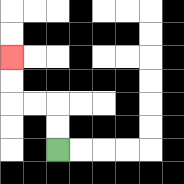{'start': '[2, 6]', 'end': '[0, 2]', 'path_directions': 'U,U,L,L,U,U', 'path_coordinates': '[[2, 6], [2, 5], [2, 4], [1, 4], [0, 4], [0, 3], [0, 2]]'}